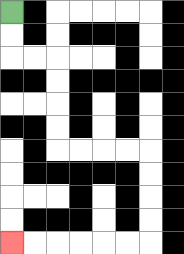{'start': '[0, 0]', 'end': '[0, 10]', 'path_directions': 'D,D,R,R,D,D,D,D,R,R,R,R,D,D,D,D,L,L,L,L,L,L', 'path_coordinates': '[[0, 0], [0, 1], [0, 2], [1, 2], [2, 2], [2, 3], [2, 4], [2, 5], [2, 6], [3, 6], [4, 6], [5, 6], [6, 6], [6, 7], [6, 8], [6, 9], [6, 10], [5, 10], [4, 10], [3, 10], [2, 10], [1, 10], [0, 10]]'}